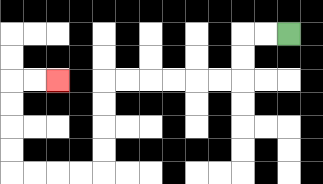{'start': '[12, 1]', 'end': '[2, 3]', 'path_directions': 'L,L,D,D,L,L,L,L,L,L,D,D,D,D,L,L,L,L,U,U,U,U,R,R', 'path_coordinates': '[[12, 1], [11, 1], [10, 1], [10, 2], [10, 3], [9, 3], [8, 3], [7, 3], [6, 3], [5, 3], [4, 3], [4, 4], [4, 5], [4, 6], [4, 7], [3, 7], [2, 7], [1, 7], [0, 7], [0, 6], [0, 5], [0, 4], [0, 3], [1, 3], [2, 3]]'}